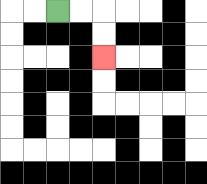{'start': '[2, 0]', 'end': '[4, 2]', 'path_directions': 'R,R,D,D', 'path_coordinates': '[[2, 0], [3, 0], [4, 0], [4, 1], [4, 2]]'}